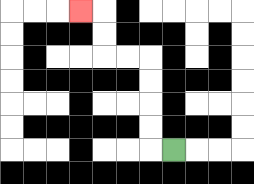{'start': '[7, 6]', 'end': '[3, 0]', 'path_directions': 'L,U,U,U,U,L,L,U,U,L', 'path_coordinates': '[[7, 6], [6, 6], [6, 5], [6, 4], [6, 3], [6, 2], [5, 2], [4, 2], [4, 1], [4, 0], [3, 0]]'}